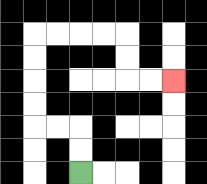{'start': '[3, 7]', 'end': '[7, 3]', 'path_directions': 'U,U,L,L,U,U,U,U,R,R,R,R,D,D,R,R', 'path_coordinates': '[[3, 7], [3, 6], [3, 5], [2, 5], [1, 5], [1, 4], [1, 3], [1, 2], [1, 1], [2, 1], [3, 1], [4, 1], [5, 1], [5, 2], [5, 3], [6, 3], [7, 3]]'}